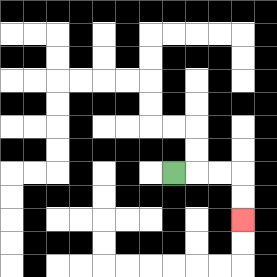{'start': '[7, 7]', 'end': '[10, 9]', 'path_directions': 'R,R,R,D,D', 'path_coordinates': '[[7, 7], [8, 7], [9, 7], [10, 7], [10, 8], [10, 9]]'}